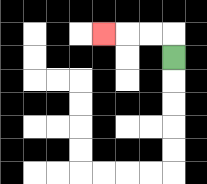{'start': '[7, 2]', 'end': '[4, 1]', 'path_directions': 'U,L,L,L', 'path_coordinates': '[[7, 2], [7, 1], [6, 1], [5, 1], [4, 1]]'}